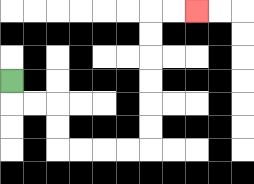{'start': '[0, 3]', 'end': '[8, 0]', 'path_directions': 'D,R,R,D,D,R,R,R,R,U,U,U,U,U,U,R,R', 'path_coordinates': '[[0, 3], [0, 4], [1, 4], [2, 4], [2, 5], [2, 6], [3, 6], [4, 6], [5, 6], [6, 6], [6, 5], [6, 4], [6, 3], [6, 2], [6, 1], [6, 0], [7, 0], [8, 0]]'}